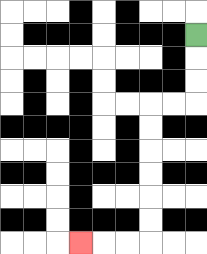{'start': '[8, 1]', 'end': '[3, 10]', 'path_directions': 'D,D,D,L,L,D,D,D,D,D,D,L,L,L', 'path_coordinates': '[[8, 1], [8, 2], [8, 3], [8, 4], [7, 4], [6, 4], [6, 5], [6, 6], [6, 7], [6, 8], [6, 9], [6, 10], [5, 10], [4, 10], [3, 10]]'}